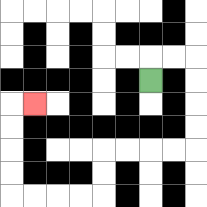{'start': '[6, 3]', 'end': '[1, 4]', 'path_directions': 'U,R,R,D,D,D,D,L,L,L,L,D,D,L,L,L,L,U,U,U,U,R', 'path_coordinates': '[[6, 3], [6, 2], [7, 2], [8, 2], [8, 3], [8, 4], [8, 5], [8, 6], [7, 6], [6, 6], [5, 6], [4, 6], [4, 7], [4, 8], [3, 8], [2, 8], [1, 8], [0, 8], [0, 7], [0, 6], [0, 5], [0, 4], [1, 4]]'}